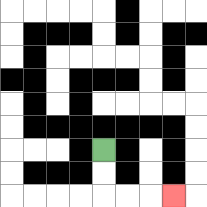{'start': '[4, 6]', 'end': '[7, 8]', 'path_directions': 'D,D,R,R,R', 'path_coordinates': '[[4, 6], [4, 7], [4, 8], [5, 8], [6, 8], [7, 8]]'}